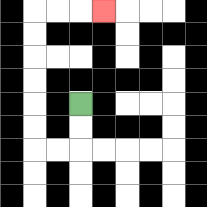{'start': '[3, 4]', 'end': '[4, 0]', 'path_directions': 'D,D,L,L,U,U,U,U,U,U,R,R,R', 'path_coordinates': '[[3, 4], [3, 5], [3, 6], [2, 6], [1, 6], [1, 5], [1, 4], [1, 3], [1, 2], [1, 1], [1, 0], [2, 0], [3, 0], [4, 0]]'}